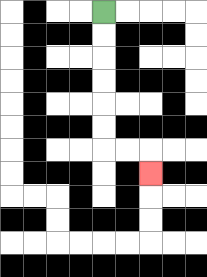{'start': '[4, 0]', 'end': '[6, 7]', 'path_directions': 'D,D,D,D,D,D,R,R,D', 'path_coordinates': '[[4, 0], [4, 1], [4, 2], [4, 3], [4, 4], [4, 5], [4, 6], [5, 6], [6, 6], [6, 7]]'}